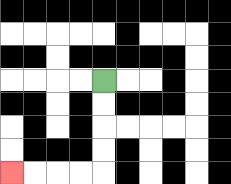{'start': '[4, 3]', 'end': '[0, 7]', 'path_directions': 'D,D,D,D,L,L,L,L', 'path_coordinates': '[[4, 3], [4, 4], [4, 5], [4, 6], [4, 7], [3, 7], [2, 7], [1, 7], [0, 7]]'}